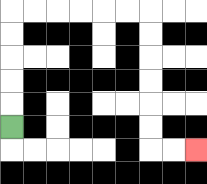{'start': '[0, 5]', 'end': '[8, 6]', 'path_directions': 'U,U,U,U,U,R,R,R,R,R,R,D,D,D,D,D,D,R,R', 'path_coordinates': '[[0, 5], [0, 4], [0, 3], [0, 2], [0, 1], [0, 0], [1, 0], [2, 0], [3, 0], [4, 0], [5, 0], [6, 0], [6, 1], [6, 2], [6, 3], [6, 4], [6, 5], [6, 6], [7, 6], [8, 6]]'}